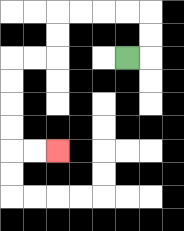{'start': '[5, 2]', 'end': '[2, 6]', 'path_directions': 'R,U,U,L,L,L,L,D,D,L,L,D,D,D,D,R,R', 'path_coordinates': '[[5, 2], [6, 2], [6, 1], [6, 0], [5, 0], [4, 0], [3, 0], [2, 0], [2, 1], [2, 2], [1, 2], [0, 2], [0, 3], [0, 4], [0, 5], [0, 6], [1, 6], [2, 6]]'}